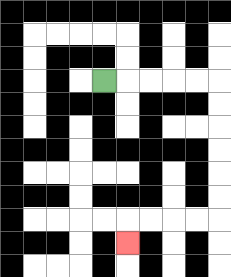{'start': '[4, 3]', 'end': '[5, 10]', 'path_directions': 'R,R,R,R,R,D,D,D,D,D,D,L,L,L,L,D', 'path_coordinates': '[[4, 3], [5, 3], [6, 3], [7, 3], [8, 3], [9, 3], [9, 4], [9, 5], [9, 6], [9, 7], [9, 8], [9, 9], [8, 9], [7, 9], [6, 9], [5, 9], [5, 10]]'}